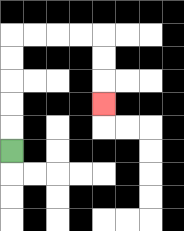{'start': '[0, 6]', 'end': '[4, 4]', 'path_directions': 'U,U,U,U,U,R,R,R,R,D,D,D', 'path_coordinates': '[[0, 6], [0, 5], [0, 4], [0, 3], [0, 2], [0, 1], [1, 1], [2, 1], [3, 1], [4, 1], [4, 2], [4, 3], [4, 4]]'}